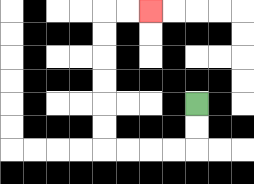{'start': '[8, 4]', 'end': '[6, 0]', 'path_directions': 'D,D,L,L,L,L,U,U,U,U,U,U,R,R', 'path_coordinates': '[[8, 4], [8, 5], [8, 6], [7, 6], [6, 6], [5, 6], [4, 6], [4, 5], [4, 4], [4, 3], [4, 2], [4, 1], [4, 0], [5, 0], [6, 0]]'}